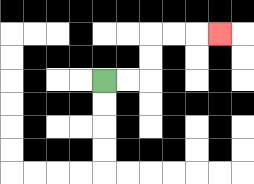{'start': '[4, 3]', 'end': '[9, 1]', 'path_directions': 'R,R,U,U,R,R,R', 'path_coordinates': '[[4, 3], [5, 3], [6, 3], [6, 2], [6, 1], [7, 1], [8, 1], [9, 1]]'}